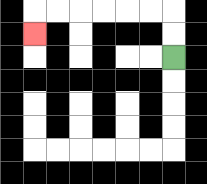{'start': '[7, 2]', 'end': '[1, 1]', 'path_directions': 'U,U,L,L,L,L,L,L,D', 'path_coordinates': '[[7, 2], [7, 1], [7, 0], [6, 0], [5, 0], [4, 0], [3, 0], [2, 0], [1, 0], [1, 1]]'}